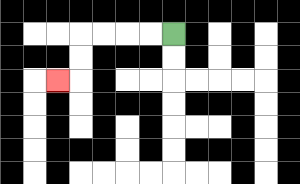{'start': '[7, 1]', 'end': '[2, 3]', 'path_directions': 'L,L,L,L,D,D,L', 'path_coordinates': '[[7, 1], [6, 1], [5, 1], [4, 1], [3, 1], [3, 2], [3, 3], [2, 3]]'}